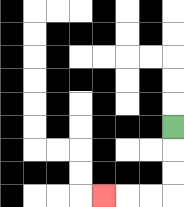{'start': '[7, 5]', 'end': '[4, 8]', 'path_directions': 'D,D,D,L,L,L', 'path_coordinates': '[[7, 5], [7, 6], [7, 7], [7, 8], [6, 8], [5, 8], [4, 8]]'}